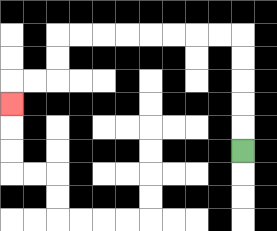{'start': '[10, 6]', 'end': '[0, 4]', 'path_directions': 'U,U,U,U,U,L,L,L,L,L,L,L,L,D,D,L,L,D', 'path_coordinates': '[[10, 6], [10, 5], [10, 4], [10, 3], [10, 2], [10, 1], [9, 1], [8, 1], [7, 1], [6, 1], [5, 1], [4, 1], [3, 1], [2, 1], [2, 2], [2, 3], [1, 3], [0, 3], [0, 4]]'}